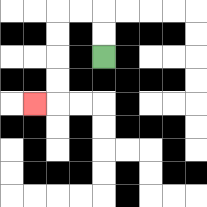{'start': '[4, 2]', 'end': '[1, 4]', 'path_directions': 'U,U,L,L,D,D,D,D,L', 'path_coordinates': '[[4, 2], [4, 1], [4, 0], [3, 0], [2, 0], [2, 1], [2, 2], [2, 3], [2, 4], [1, 4]]'}